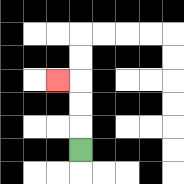{'start': '[3, 6]', 'end': '[2, 3]', 'path_directions': 'U,U,U,L', 'path_coordinates': '[[3, 6], [3, 5], [3, 4], [3, 3], [2, 3]]'}